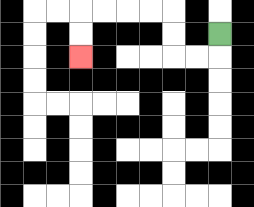{'start': '[9, 1]', 'end': '[3, 2]', 'path_directions': 'D,L,L,U,U,L,L,L,L,D,D', 'path_coordinates': '[[9, 1], [9, 2], [8, 2], [7, 2], [7, 1], [7, 0], [6, 0], [5, 0], [4, 0], [3, 0], [3, 1], [3, 2]]'}